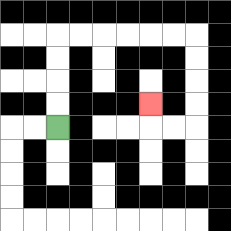{'start': '[2, 5]', 'end': '[6, 4]', 'path_directions': 'U,U,U,U,R,R,R,R,R,R,D,D,D,D,L,L,U', 'path_coordinates': '[[2, 5], [2, 4], [2, 3], [2, 2], [2, 1], [3, 1], [4, 1], [5, 1], [6, 1], [7, 1], [8, 1], [8, 2], [8, 3], [8, 4], [8, 5], [7, 5], [6, 5], [6, 4]]'}